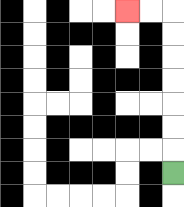{'start': '[7, 7]', 'end': '[5, 0]', 'path_directions': 'U,U,U,U,U,U,U,L,L', 'path_coordinates': '[[7, 7], [7, 6], [7, 5], [7, 4], [7, 3], [7, 2], [7, 1], [7, 0], [6, 0], [5, 0]]'}